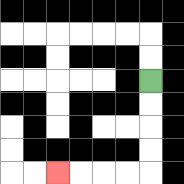{'start': '[6, 3]', 'end': '[2, 7]', 'path_directions': 'D,D,D,D,L,L,L,L', 'path_coordinates': '[[6, 3], [6, 4], [6, 5], [6, 6], [6, 7], [5, 7], [4, 7], [3, 7], [2, 7]]'}